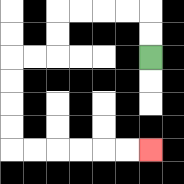{'start': '[6, 2]', 'end': '[6, 6]', 'path_directions': 'U,U,L,L,L,L,D,D,L,L,D,D,D,D,R,R,R,R,R,R', 'path_coordinates': '[[6, 2], [6, 1], [6, 0], [5, 0], [4, 0], [3, 0], [2, 0], [2, 1], [2, 2], [1, 2], [0, 2], [0, 3], [0, 4], [0, 5], [0, 6], [1, 6], [2, 6], [3, 6], [4, 6], [5, 6], [6, 6]]'}